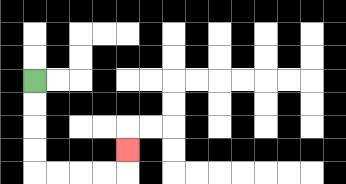{'start': '[1, 3]', 'end': '[5, 6]', 'path_directions': 'D,D,D,D,R,R,R,R,U', 'path_coordinates': '[[1, 3], [1, 4], [1, 5], [1, 6], [1, 7], [2, 7], [3, 7], [4, 7], [5, 7], [5, 6]]'}